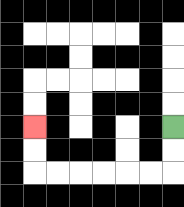{'start': '[7, 5]', 'end': '[1, 5]', 'path_directions': 'D,D,L,L,L,L,L,L,U,U', 'path_coordinates': '[[7, 5], [7, 6], [7, 7], [6, 7], [5, 7], [4, 7], [3, 7], [2, 7], [1, 7], [1, 6], [1, 5]]'}